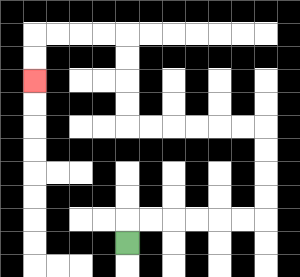{'start': '[5, 10]', 'end': '[1, 3]', 'path_directions': 'U,R,R,R,R,R,R,U,U,U,U,L,L,L,L,L,L,U,U,U,U,L,L,L,L,D,D', 'path_coordinates': '[[5, 10], [5, 9], [6, 9], [7, 9], [8, 9], [9, 9], [10, 9], [11, 9], [11, 8], [11, 7], [11, 6], [11, 5], [10, 5], [9, 5], [8, 5], [7, 5], [6, 5], [5, 5], [5, 4], [5, 3], [5, 2], [5, 1], [4, 1], [3, 1], [2, 1], [1, 1], [1, 2], [1, 3]]'}